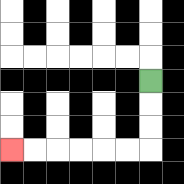{'start': '[6, 3]', 'end': '[0, 6]', 'path_directions': 'D,D,D,L,L,L,L,L,L', 'path_coordinates': '[[6, 3], [6, 4], [6, 5], [6, 6], [5, 6], [4, 6], [3, 6], [2, 6], [1, 6], [0, 6]]'}